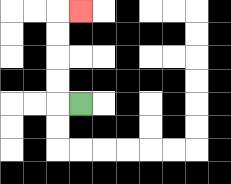{'start': '[3, 4]', 'end': '[3, 0]', 'path_directions': 'L,U,U,U,U,R', 'path_coordinates': '[[3, 4], [2, 4], [2, 3], [2, 2], [2, 1], [2, 0], [3, 0]]'}